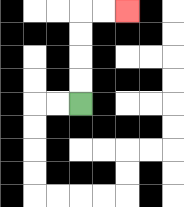{'start': '[3, 4]', 'end': '[5, 0]', 'path_directions': 'U,U,U,U,R,R', 'path_coordinates': '[[3, 4], [3, 3], [3, 2], [3, 1], [3, 0], [4, 0], [5, 0]]'}